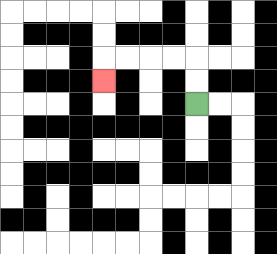{'start': '[8, 4]', 'end': '[4, 3]', 'path_directions': 'U,U,L,L,L,L,D', 'path_coordinates': '[[8, 4], [8, 3], [8, 2], [7, 2], [6, 2], [5, 2], [4, 2], [4, 3]]'}